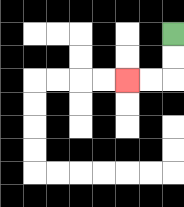{'start': '[7, 1]', 'end': '[5, 3]', 'path_directions': 'D,D,L,L', 'path_coordinates': '[[7, 1], [7, 2], [7, 3], [6, 3], [5, 3]]'}